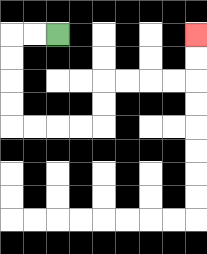{'start': '[2, 1]', 'end': '[8, 1]', 'path_directions': 'L,L,D,D,D,D,R,R,R,R,U,U,R,R,R,R,U,U', 'path_coordinates': '[[2, 1], [1, 1], [0, 1], [0, 2], [0, 3], [0, 4], [0, 5], [1, 5], [2, 5], [3, 5], [4, 5], [4, 4], [4, 3], [5, 3], [6, 3], [7, 3], [8, 3], [8, 2], [8, 1]]'}